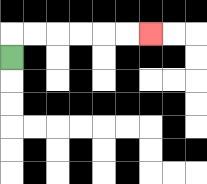{'start': '[0, 2]', 'end': '[6, 1]', 'path_directions': 'U,R,R,R,R,R,R', 'path_coordinates': '[[0, 2], [0, 1], [1, 1], [2, 1], [3, 1], [4, 1], [5, 1], [6, 1]]'}